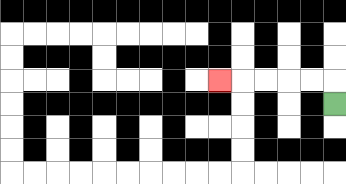{'start': '[14, 4]', 'end': '[9, 3]', 'path_directions': 'U,L,L,L,L,L', 'path_coordinates': '[[14, 4], [14, 3], [13, 3], [12, 3], [11, 3], [10, 3], [9, 3]]'}